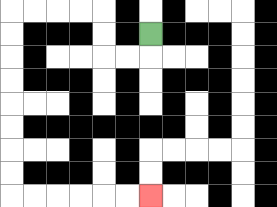{'start': '[6, 1]', 'end': '[6, 8]', 'path_directions': 'D,L,L,U,U,L,L,L,L,D,D,D,D,D,D,D,D,R,R,R,R,R,R', 'path_coordinates': '[[6, 1], [6, 2], [5, 2], [4, 2], [4, 1], [4, 0], [3, 0], [2, 0], [1, 0], [0, 0], [0, 1], [0, 2], [0, 3], [0, 4], [0, 5], [0, 6], [0, 7], [0, 8], [1, 8], [2, 8], [3, 8], [4, 8], [5, 8], [6, 8]]'}